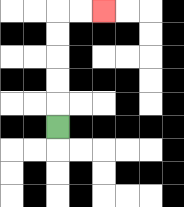{'start': '[2, 5]', 'end': '[4, 0]', 'path_directions': 'U,U,U,U,U,R,R', 'path_coordinates': '[[2, 5], [2, 4], [2, 3], [2, 2], [2, 1], [2, 0], [3, 0], [4, 0]]'}